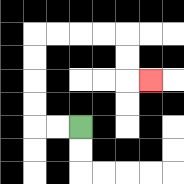{'start': '[3, 5]', 'end': '[6, 3]', 'path_directions': 'L,L,U,U,U,U,R,R,R,R,D,D,R', 'path_coordinates': '[[3, 5], [2, 5], [1, 5], [1, 4], [1, 3], [1, 2], [1, 1], [2, 1], [3, 1], [4, 1], [5, 1], [5, 2], [5, 3], [6, 3]]'}